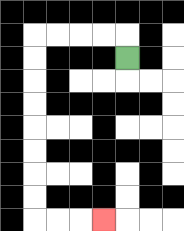{'start': '[5, 2]', 'end': '[4, 9]', 'path_directions': 'U,L,L,L,L,D,D,D,D,D,D,D,D,R,R,R', 'path_coordinates': '[[5, 2], [5, 1], [4, 1], [3, 1], [2, 1], [1, 1], [1, 2], [1, 3], [1, 4], [1, 5], [1, 6], [1, 7], [1, 8], [1, 9], [2, 9], [3, 9], [4, 9]]'}